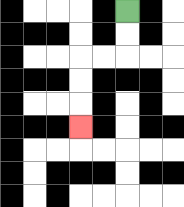{'start': '[5, 0]', 'end': '[3, 5]', 'path_directions': 'D,D,L,L,D,D,D', 'path_coordinates': '[[5, 0], [5, 1], [5, 2], [4, 2], [3, 2], [3, 3], [3, 4], [3, 5]]'}